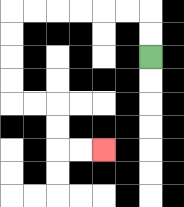{'start': '[6, 2]', 'end': '[4, 6]', 'path_directions': 'U,U,L,L,L,L,L,L,D,D,D,D,R,R,D,D,R,R', 'path_coordinates': '[[6, 2], [6, 1], [6, 0], [5, 0], [4, 0], [3, 0], [2, 0], [1, 0], [0, 0], [0, 1], [0, 2], [0, 3], [0, 4], [1, 4], [2, 4], [2, 5], [2, 6], [3, 6], [4, 6]]'}